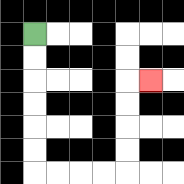{'start': '[1, 1]', 'end': '[6, 3]', 'path_directions': 'D,D,D,D,D,D,R,R,R,R,U,U,U,U,R', 'path_coordinates': '[[1, 1], [1, 2], [1, 3], [1, 4], [1, 5], [1, 6], [1, 7], [2, 7], [3, 7], [4, 7], [5, 7], [5, 6], [5, 5], [5, 4], [5, 3], [6, 3]]'}